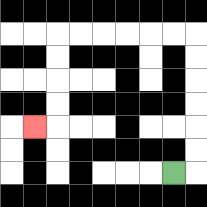{'start': '[7, 7]', 'end': '[1, 5]', 'path_directions': 'R,U,U,U,U,U,U,L,L,L,L,L,L,D,D,D,D,L', 'path_coordinates': '[[7, 7], [8, 7], [8, 6], [8, 5], [8, 4], [8, 3], [8, 2], [8, 1], [7, 1], [6, 1], [5, 1], [4, 1], [3, 1], [2, 1], [2, 2], [2, 3], [2, 4], [2, 5], [1, 5]]'}